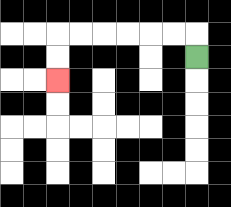{'start': '[8, 2]', 'end': '[2, 3]', 'path_directions': 'U,L,L,L,L,L,L,D,D', 'path_coordinates': '[[8, 2], [8, 1], [7, 1], [6, 1], [5, 1], [4, 1], [3, 1], [2, 1], [2, 2], [2, 3]]'}